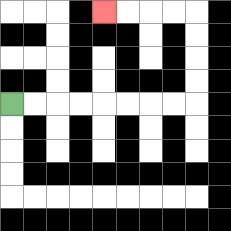{'start': '[0, 4]', 'end': '[4, 0]', 'path_directions': 'R,R,R,R,R,R,R,R,U,U,U,U,L,L,L,L', 'path_coordinates': '[[0, 4], [1, 4], [2, 4], [3, 4], [4, 4], [5, 4], [6, 4], [7, 4], [8, 4], [8, 3], [8, 2], [8, 1], [8, 0], [7, 0], [6, 0], [5, 0], [4, 0]]'}